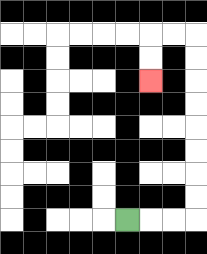{'start': '[5, 9]', 'end': '[6, 3]', 'path_directions': 'R,R,R,U,U,U,U,U,U,U,U,L,L,D,D', 'path_coordinates': '[[5, 9], [6, 9], [7, 9], [8, 9], [8, 8], [8, 7], [8, 6], [8, 5], [8, 4], [8, 3], [8, 2], [8, 1], [7, 1], [6, 1], [6, 2], [6, 3]]'}